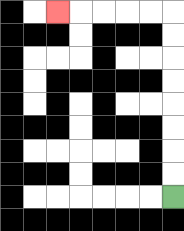{'start': '[7, 8]', 'end': '[2, 0]', 'path_directions': 'U,U,U,U,U,U,U,U,L,L,L,L,L', 'path_coordinates': '[[7, 8], [7, 7], [7, 6], [7, 5], [7, 4], [7, 3], [7, 2], [7, 1], [7, 0], [6, 0], [5, 0], [4, 0], [3, 0], [2, 0]]'}